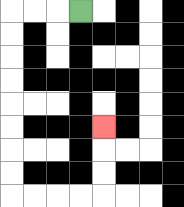{'start': '[3, 0]', 'end': '[4, 5]', 'path_directions': 'L,L,L,D,D,D,D,D,D,D,D,R,R,R,R,U,U,U', 'path_coordinates': '[[3, 0], [2, 0], [1, 0], [0, 0], [0, 1], [0, 2], [0, 3], [0, 4], [0, 5], [0, 6], [0, 7], [0, 8], [1, 8], [2, 8], [3, 8], [4, 8], [4, 7], [4, 6], [4, 5]]'}